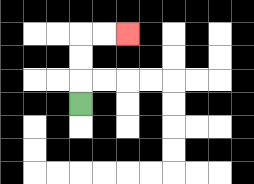{'start': '[3, 4]', 'end': '[5, 1]', 'path_directions': 'U,U,U,R,R', 'path_coordinates': '[[3, 4], [3, 3], [3, 2], [3, 1], [4, 1], [5, 1]]'}